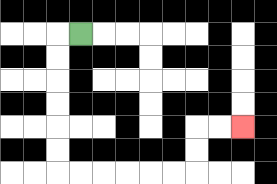{'start': '[3, 1]', 'end': '[10, 5]', 'path_directions': 'L,D,D,D,D,D,D,R,R,R,R,R,R,U,U,R,R', 'path_coordinates': '[[3, 1], [2, 1], [2, 2], [2, 3], [2, 4], [2, 5], [2, 6], [2, 7], [3, 7], [4, 7], [5, 7], [6, 7], [7, 7], [8, 7], [8, 6], [8, 5], [9, 5], [10, 5]]'}